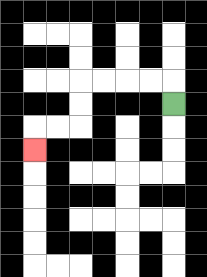{'start': '[7, 4]', 'end': '[1, 6]', 'path_directions': 'U,L,L,L,L,D,D,L,L,D', 'path_coordinates': '[[7, 4], [7, 3], [6, 3], [5, 3], [4, 3], [3, 3], [3, 4], [3, 5], [2, 5], [1, 5], [1, 6]]'}